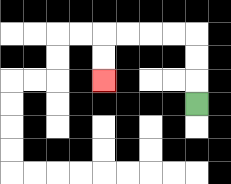{'start': '[8, 4]', 'end': '[4, 3]', 'path_directions': 'U,U,U,L,L,L,L,D,D', 'path_coordinates': '[[8, 4], [8, 3], [8, 2], [8, 1], [7, 1], [6, 1], [5, 1], [4, 1], [4, 2], [4, 3]]'}